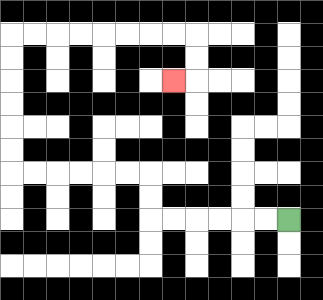{'start': '[12, 9]', 'end': '[7, 3]', 'path_directions': 'L,L,L,L,L,L,U,U,L,L,L,L,L,L,U,U,U,U,U,U,R,R,R,R,R,R,R,R,D,D,L', 'path_coordinates': '[[12, 9], [11, 9], [10, 9], [9, 9], [8, 9], [7, 9], [6, 9], [6, 8], [6, 7], [5, 7], [4, 7], [3, 7], [2, 7], [1, 7], [0, 7], [0, 6], [0, 5], [0, 4], [0, 3], [0, 2], [0, 1], [1, 1], [2, 1], [3, 1], [4, 1], [5, 1], [6, 1], [7, 1], [8, 1], [8, 2], [8, 3], [7, 3]]'}